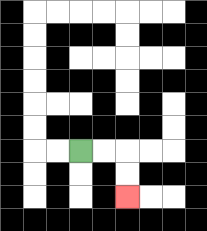{'start': '[3, 6]', 'end': '[5, 8]', 'path_directions': 'R,R,D,D', 'path_coordinates': '[[3, 6], [4, 6], [5, 6], [5, 7], [5, 8]]'}